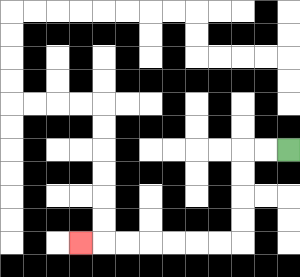{'start': '[12, 6]', 'end': '[3, 10]', 'path_directions': 'L,L,D,D,D,D,L,L,L,L,L,L,L', 'path_coordinates': '[[12, 6], [11, 6], [10, 6], [10, 7], [10, 8], [10, 9], [10, 10], [9, 10], [8, 10], [7, 10], [6, 10], [5, 10], [4, 10], [3, 10]]'}